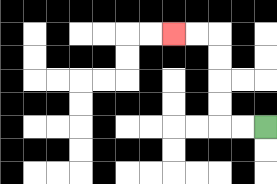{'start': '[11, 5]', 'end': '[7, 1]', 'path_directions': 'L,L,U,U,U,U,L,L', 'path_coordinates': '[[11, 5], [10, 5], [9, 5], [9, 4], [9, 3], [9, 2], [9, 1], [8, 1], [7, 1]]'}